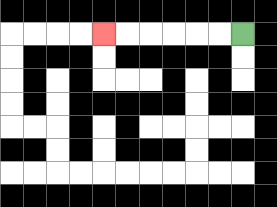{'start': '[10, 1]', 'end': '[4, 1]', 'path_directions': 'L,L,L,L,L,L', 'path_coordinates': '[[10, 1], [9, 1], [8, 1], [7, 1], [6, 1], [5, 1], [4, 1]]'}